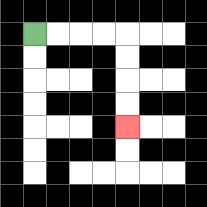{'start': '[1, 1]', 'end': '[5, 5]', 'path_directions': 'R,R,R,R,D,D,D,D', 'path_coordinates': '[[1, 1], [2, 1], [3, 1], [4, 1], [5, 1], [5, 2], [5, 3], [5, 4], [5, 5]]'}